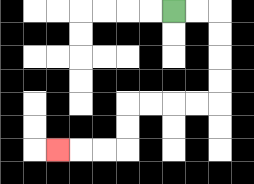{'start': '[7, 0]', 'end': '[2, 6]', 'path_directions': 'R,R,D,D,D,D,L,L,L,L,D,D,L,L,L', 'path_coordinates': '[[7, 0], [8, 0], [9, 0], [9, 1], [9, 2], [9, 3], [9, 4], [8, 4], [7, 4], [6, 4], [5, 4], [5, 5], [5, 6], [4, 6], [3, 6], [2, 6]]'}